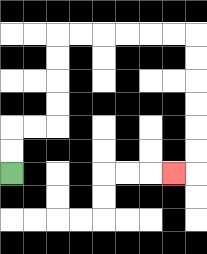{'start': '[0, 7]', 'end': '[7, 7]', 'path_directions': 'U,U,R,R,U,U,U,U,R,R,R,R,R,R,D,D,D,D,D,D,L', 'path_coordinates': '[[0, 7], [0, 6], [0, 5], [1, 5], [2, 5], [2, 4], [2, 3], [2, 2], [2, 1], [3, 1], [4, 1], [5, 1], [6, 1], [7, 1], [8, 1], [8, 2], [8, 3], [8, 4], [8, 5], [8, 6], [8, 7], [7, 7]]'}